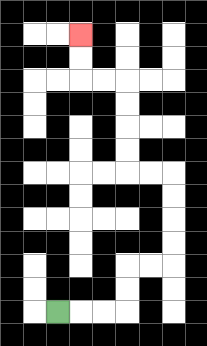{'start': '[2, 13]', 'end': '[3, 1]', 'path_directions': 'R,R,R,U,U,R,R,U,U,U,U,L,L,U,U,U,U,L,L,U,U', 'path_coordinates': '[[2, 13], [3, 13], [4, 13], [5, 13], [5, 12], [5, 11], [6, 11], [7, 11], [7, 10], [7, 9], [7, 8], [7, 7], [6, 7], [5, 7], [5, 6], [5, 5], [5, 4], [5, 3], [4, 3], [3, 3], [3, 2], [3, 1]]'}